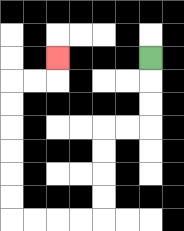{'start': '[6, 2]', 'end': '[2, 2]', 'path_directions': 'D,D,D,L,L,D,D,D,D,L,L,L,L,U,U,U,U,U,U,R,R,U', 'path_coordinates': '[[6, 2], [6, 3], [6, 4], [6, 5], [5, 5], [4, 5], [4, 6], [4, 7], [4, 8], [4, 9], [3, 9], [2, 9], [1, 9], [0, 9], [0, 8], [0, 7], [0, 6], [0, 5], [0, 4], [0, 3], [1, 3], [2, 3], [2, 2]]'}